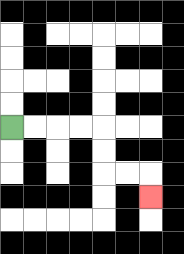{'start': '[0, 5]', 'end': '[6, 8]', 'path_directions': 'R,R,R,R,D,D,R,R,D', 'path_coordinates': '[[0, 5], [1, 5], [2, 5], [3, 5], [4, 5], [4, 6], [4, 7], [5, 7], [6, 7], [6, 8]]'}